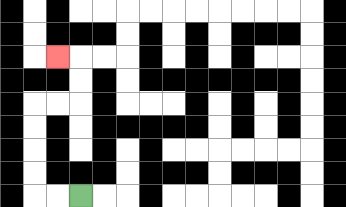{'start': '[3, 8]', 'end': '[2, 2]', 'path_directions': 'L,L,U,U,U,U,R,R,U,U,L', 'path_coordinates': '[[3, 8], [2, 8], [1, 8], [1, 7], [1, 6], [1, 5], [1, 4], [2, 4], [3, 4], [3, 3], [3, 2], [2, 2]]'}